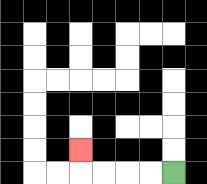{'start': '[7, 7]', 'end': '[3, 6]', 'path_directions': 'L,L,L,L,U', 'path_coordinates': '[[7, 7], [6, 7], [5, 7], [4, 7], [3, 7], [3, 6]]'}